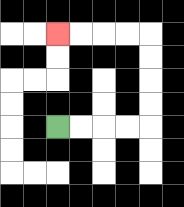{'start': '[2, 5]', 'end': '[2, 1]', 'path_directions': 'R,R,R,R,U,U,U,U,L,L,L,L', 'path_coordinates': '[[2, 5], [3, 5], [4, 5], [5, 5], [6, 5], [6, 4], [6, 3], [6, 2], [6, 1], [5, 1], [4, 1], [3, 1], [2, 1]]'}